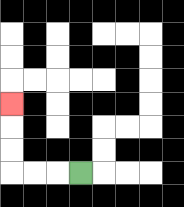{'start': '[3, 7]', 'end': '[0, 4]', 'path_directions': 'L,L,L,U,U,U', 'path_coordinates': '[[3, 7], [2, 7], [1, 7], [0, 7], [0, 6], [0, 5], [0, 4]]'}